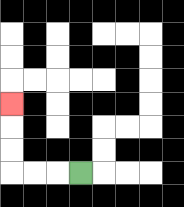{'start': '[3, 7]', 'end': '[0, 4]', 'path_directions': 'L,L,L,U,U,U', 'path_coordinates': '[[3, 7], [2, 7], [1, 7], [0, 7], [0, 6], [0, 5], [0, 4]]'}